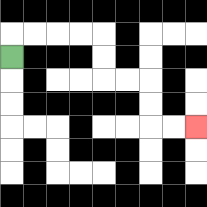{'start': '[0, 2]', 'end': '[8, 5]', 'path_directions': 'U,R,R,R,R,D,D,R,R,D,D,R,R', 'path_coordinates': '[[0, 2], [0, 1], [1, 1], [2, 1], [3, 1], [4, 1], [4, 2], [4, 3], [5, 3], [6, 3], [6, 4], [6, 5], [7, 5], [8, 5]]'}